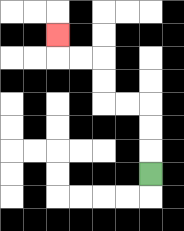{'start': '[6, 7]', 'end': '[2, 1]', 'path_directions': 'U,U,U,L,L,U,U,L,L,U', 'path_coordinates': '[[6, 7], [6, 6], [6, 5], [6, 4], [5, 4], [4, 4], [4, 3], [4, 2], [3, 2], [2, 2], [2, 1]]'}